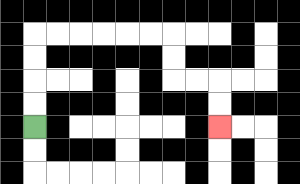{'start': '[1, 5]', 'end': '[9, 5]', 'path_directions': 'U,U,U,U,R,R,R,R,R,R,D,D,R,R,D,D', 'path_coordinates': '[[1, 5], [1, 4], [1, 3], [1, 2], [1, 1], [2, 1], [3, 1], [4, 1], [5, 1], [6, 1], [7, 1], [7, 2], [7, 3], [8, 3], [9, 3], [9, 4], [9, 5]]'}